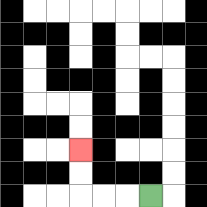{'start': '[6, 8]', 'end': '[3, 6]', 'path_directions': 'L,L,L,U,U', 'path_coordinates': '[[6, 8], [5, 8], [4, 8], [3, 8], [3, 7], [3, 6]]'}